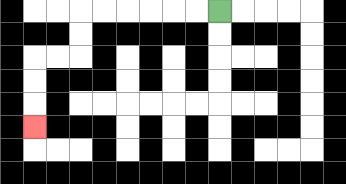{'start': '[9, 0]', 'end': '[1, 5]', 'path_directions': 'L,L,L,L,L,L,D,D,L,L,D,D,D', 'path_coordinates': '[[9, 0], [8, 0], [7, 0], [6, 0], [5, 0], [4, 0], [3, 0], [3, 1], [3, 2], [2, 2], [1, 2], [1, 3], [1, 4], [1, 5]]'}